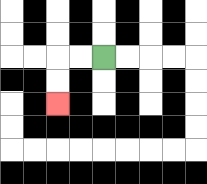{'start': '[4, 2]', 'end': '[2, 4]', 'path_directions': 'L,L,D,D', 'path_coordinates': '[[4, 2], [3, 2], [2, 2], [2, 3], [2, 4]]'}